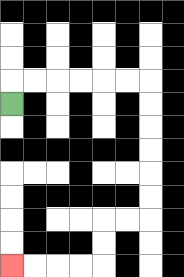{'start': '[0, 4]', 'end': '[0, 11]', 'path_directions': 'U,R,R,R,R,R,R,D,D,D,D,D,D,L,L,D,D,L,L,L,L', 'path_coordinates': '[[0, 4], [0, 3], [1, 3], [2, 3], [3, 3], [4, 3], [5, 3], [6, 3], [6, 4], [6, 5], [6, 6], [6, 7], [6, 8], [6, 9], [5, 9], [4, 9], [4, 10], [4, 11], [3, 11], [2, 11], [1, 11], [0, 11]]'}